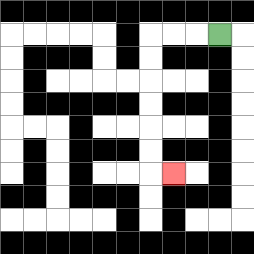{'start': '[9, 1]', 'end': '[7, 7]', 'path_directions': 'L,L,L,D,D,D,D,D,D,R', 'path_coordinates': '[[9, 1], [8, 1], [7, 1], [6, 1], [6, 2], [6, 3], [6, 4], [6, 5], [6, 6], [6, 7], [7, 7]]'}